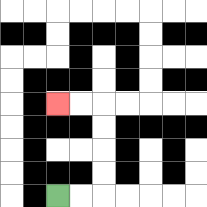{'start': '[2, 8]', 'end': '[2, 4]', 'path_directions': 'R,R,U,U,U,U,L,L', 'path_coordinates': '[[2, 8], [3, 8], [4, 8], [4, 7], [4, 6], [4, 5], [4, 4], [3, 4], [2, 4]]'}